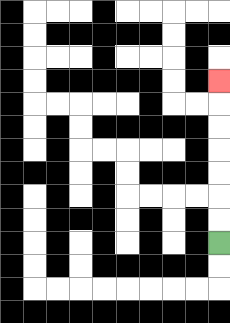{'start': '[9, 10]', 'end': '[9, 3]', 'path_directions': 'U,U,U,U,U,U,U', 'path_coordinates': '[[9, 10], [9, 9], [9, 8], [9, 7], [9, 6], [9, 5], [9, 4], [9, 3]]'}